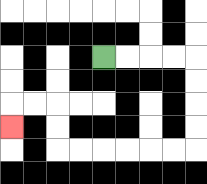{'start': '[4, 2]', 'end': '[0, 5]', 'path_directions': 'R,R,R,R,D,D,D,D,L,L,L,L,L,L,U,U,L,L,D', 'path_coordinates': '[[4, 2], [5, 2], [6, 2], [7, 2], [8, 2], [8, 3], [8, 4], [8, 5], [8, 6], [7, 6], [6, 6], [5, 6], [4, 6], [3, 6], [2, 6], [2, 5], [2, 4], [1, 4], [0, 4], [0, 5]]'}